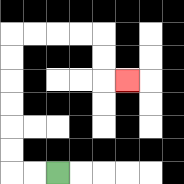{'start': '[2, 7]', 'end': '[5, 3]', 'path_directions': 'L,L,U,U,U,U,U,U,R,R,R,R,D,D,R', 'path_coordinates': '[[2, 7], [1, 7], [0, 7], [0, 6], [0, 5], [0, 4], [0, 3], [0, 2], [0, 1], [1, 1], [2, 1], [3, 1], [4, 1], [4, 2], [4, 3], [5, 3]]'}